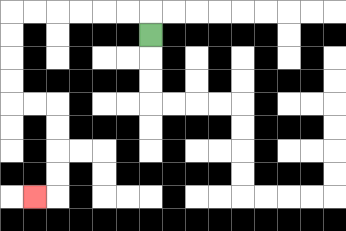{'start': '[6, 1]', 'end': '[1, 8]', 'path_directions': 'U,L,L,L,L,L,L,D,D,D,D,R,R,D,D,D,D,L', 'path_coordinates': '[[6, 1], [6, 0], [5, 0], [4, 0], [3, 0], [2, 0], [1, 0], [0, 0], [0, 1], [0, 2], [0, 3], [0, 4], [1, 4], [2, 4], [2, 5], [2, 6], [2, 7], [2, 8], [1, 8]]'}